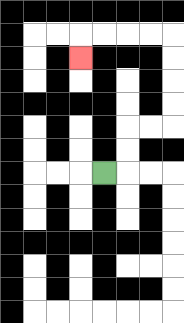{'start': '[4, 7]', 'end': '[3, 2]', 'path_directions': 'R,U,U,R,R,U,U,U,U,L,L,L,L,D', 'path_coordinates': '[[4, 7], [5, 7], [5, 6], [5, 5], [6, 5], [7, 5], [7, 4], [7, 3], [7, 2], [7, 1], [6, 1], [5, 1], [4, 1], [3, 1], [3, 2]]'}